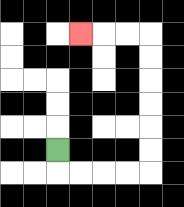{'start': '[2, 6]', 'end': '[3, 1]', 'path_directions': 'D,R,R,R,R,U,U,U,U,U,U,L,L,L', 'path_coordinates': '[[2, 6], [2, 7], [3, 7], [4, 7], [5, 7], [6, 7], [6, 6], [6, 5], [6, 4], [6, 3], [6, 2], [6, 1], [5, 1], [4, 1], [3, 1]]'}